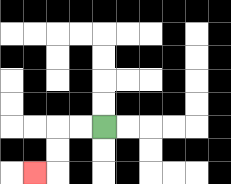{'start': '[4, 5]', 'end': '[1, 7]', 'path_directions': 'L,L,D,D,L', 'path_coordinates': '[[4, 5], [3, 5], [2, 5], [2, 6], [2, 7], [1, 7]]'}